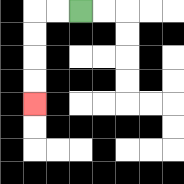{'start': '[3, 0]', 'end': '[1, 4]', 'path_directions': 'L,L,D,D,D,D', 'path_coordinates': '[[3, 0], [2, 0], [1, 0], [1, 1], [1, 2], [1, 3], [1, 4]]'}